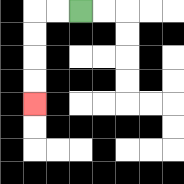{'start': '[3, 0]', 'end': '[1, 4]', 'path_directions': 'L,L,D,D,D,D', 'path_coordinates': '[[3, 0], [2, 0], [1, 0], [1, 1], [1, 2], [1, 3], [1, 4]]'}